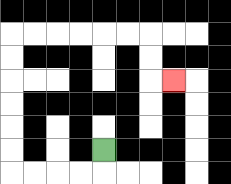{'start': '[4, 6]', 'end': '[7, 3]', 'path_directions': 'D,L,L,L,L,U,U,U,U,U,U,R,R,R,R,R,R,D,D,R', 'path_coordinates': '[[4, 6], [4, 7], [3, 7], [2, 7], [1, 7], [0, 7], [0, 6], [0, 5], [0, 4], [0, 3], [0, 2], [0, 1], [1, 1], [2, 1], [3, 1], [4, 1], [5, 1], [6, 1], [6, 2], [6, 3], [7, 3]]'}